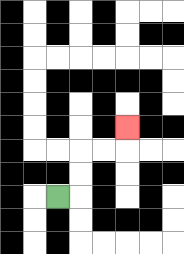{'start': '[2, 8]', 'end': '[5, 5]', 'path_directions': 'R,U,U,R,R,U', 'path_coordinates': '[[2, 8], [3, 8], [3, 7], [3, 6], [4, 6], [5, 6], [5, 5]]'}